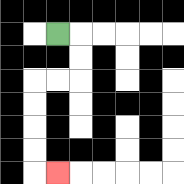{'start': '[2, 1]', 'end': '[2, 7]', 'path_directions': 'R,D,D,L,L,D,D,D,D,R', 'path_coordinates': '[[2, 1], [3, 1], [3, 2], [3, 3], [2, 3], [1, 3], [1, 4], [1, 5], [1, 6], [1, 7], [2, 7]]'}